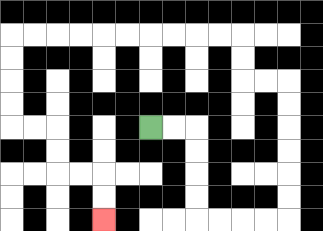{'start': '[6, 5]', 'end': '[4, 9]', 'path_directions': 'R,R,D,D,D,D,R,R,R,R,U,U,U,U,U,U,L,L,U,U,L,L,L,L,L,L,L,L,L,L,D,D,D,D,R,R,D,D,R,R,D,D', 'path_coordinates': '[[6, 5], [7, 5], [8, 5], [8, 6], [8, 7], [8, 8], [8, 9], [9, 9], [10, 9], [11, 9], [12, 9], [12, 8], [12, 7], [12, 6], [12, 5], [12, 4], [12, 3], [11, 3], [10, 3], [10, 2], [10, 1], [9, 1], [8, 1], [7, 1], [6, 1], [5, 1], [4, 1], [3, 1], [2, 1], [1, 1], [0, 1], [0, 2], [0, 3], [0, 4], [0, 5], [1, 5], [2, 5], [2, 6], [2, 7], [3, 7], [4, 7], [4, 8], [4, 9]]'}